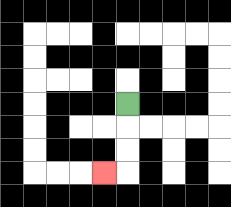{'start': '[5, 4]', 'end': '[4, 7]', 'path_directions': 'D,D,D,L', 'path_coordinates': '[[5, 4], [5, 5], [5, 6], [5, 7], [4, 7]]'}